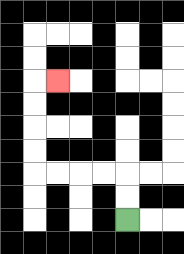{'start': '[5, 9]', 'end': '[2, 3]', 'path_directions': 'U,U,L,L,L,L,U,U,U,U,R', 'path_coordinates': '[[5, 9], [5, 8], [5, 7], [4, 7], [3, 7], [2, 7], [1, 7], [1, 6], [1, 5], [1, 4], [1, 3], [2, 3]]'}